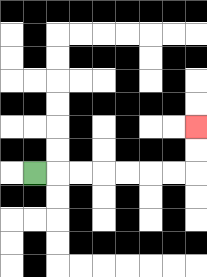{'start': '[1, 7]', 'end': '[8, 5]', 'path_directions': 'R,R,R,R,R,R,R,U,U', 'path_coordinates': '[[1, 7], [2, 7], [3, 7], [4, 7], [5, 7], [6, 7], [7, 7], [8, 7], [8, 6], [8, 5]]'}